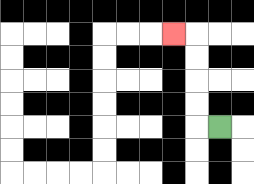{'start': '[9, 5]', 'end': '[7, 1]', 'path_directions': 'L,U,U,U,U,L', 'path_coordinates': '[[9, 5], [8, 5], [8, 4], [8, 3], [8, 2], [8, 1], [7, 1]]'}